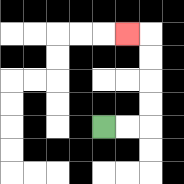{'start': '[4, 5]', 'end': '[5, 1]', 'path_directions': 'R,R,U,U,U,U,L', 'path_coordinates': '[[4, 5], [5, 5], [6, 5], [6, 4], [6, 3], [6, 2], [6, 1], [5, 1]]'}